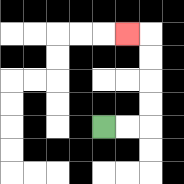{'start': '[4, 5]', 'end': '[5, 1]', 'path_directions': 'R,R,U,U,U,U,L', 'path_coordinates': '[[4, 5], [5, 5], [6, 5], [6, 4], [6, 3], [6, 2], [6, 1], [5, 1]]'}